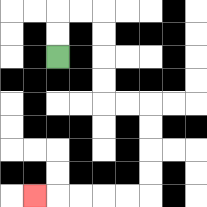{'start': '[2, 2]', 'end': '[1, 8]', 'path_directions': 'U,U,R,R,D,D,D,D,R,R,D,D,D,D,L,L,L,L,L', 'path_coordinates': '[[2, 2], [2, 1], [2, 0], [3, 0], [4, 0], [4, 1], [4, 2], [4, 3], [4, 4], [5, 4], [6, 4], [6, 5], [6, 6], [6, 7], [6, 8], [5, 8], [4, 8], [3, 8], [2, 8], [1, 8]]'}